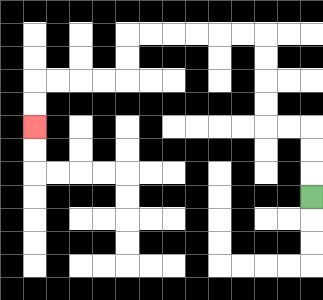{'start': '[13, 8]', 'end': '[1, 5]', 'path_directions': 'U,U,U,L,L,U,U,U,U,L,L,L,L,L,L,D,D,L,L,L,L,D,D', 'path_coordinates': '[[13, 8], [13, 7], [13, 6], [13, 5], [12, 5], [11, 5], [11, 4], [11, 3], [11, 2], [11, 1], [10, 1], [9, 1], [8, 1], [7, 1], [6, 1], [5, 1], [5, 2], [5, 3], [4, 3], [3, 3], [2, 3], [1, 3], [1, 4], [1, 5]]'}